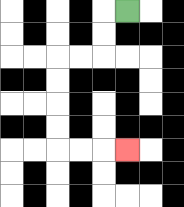{'start': '[5, 0]', 'end': '[5, 6]', 'path_directions': 'L,D,D,L,L,D,D,D,D,R,R,R', 'path_coordinates': '[[5, 0], [4, 0], [4, 1], [4, 2], [3, 2], [2, 2], [2, 3], [2, 4], [2, 5], [2, 6], [3, 6], [4, 6], [5, 6]]'}